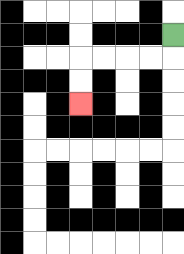{'start': '[7, 1]', 'end': '[3, 4]', 'path_directions': 'D,L,L,L,L,D,D', 'path_coordinates': '[[7, 1], [7, 2], [6, 2], [5, 2], [4, 2], [3, 2], [3, 3], [3, 4]]'}